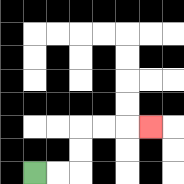{'start': '[1, 7]', 'end': '[6, 5]', 'path_directions': 'R,R,U,U,R,R,R', 'path_coordinates': '[[1, 7], [2, 7], [3, 7], [3, 6], [3, 5], [4, 5], [5, 5], [6, 5]]'}